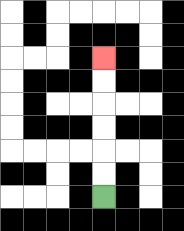{'start': '[4, 8]', 'end': '[4, 2]', 'path_directions': 'U,U,U,U,U,U', 'path_coordinates': '[[4, 8], [4, 7], [4, 6], [4, 5], [4, 4], [4, 3], [4, 2]]'}